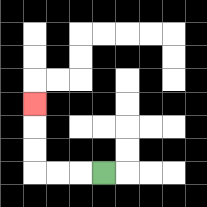{'start': '[4, 7]', 'end': '[1, 4]', 'path_directions': 'L,L,L,U,U,U', 'path_coordinates': '[[4, 7], [3, 7], [2, 7], [1, 7], [1, 6], [1, 5], [1, 4]]'}